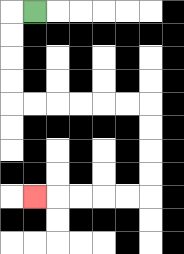{'start': '[1, 0]', 'end': '[1, 8]', 'path_directions': 'L,D,D,D,D,R,R,R,R,R,R,D,D,D,D,L,L,L,L,L', 'path_coordinates': '[[1, 0], [0, 0], [0, 1], [0, 2], [0, 3], [0, 4], [1, 4], [2, 4], [3, 4], [4, 4], [5, 4], [6, 4], [6, 5], [6, 6], [6, 7], [6, 8], [5, 8], [4, 8], [3, 8], [2, 8], [1, 8]]'}